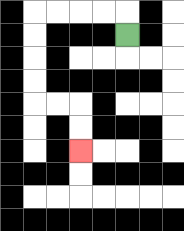{'start': '[5, 1]', 'end': '[3, 6]', 'path_directions': 'U,L,L,L,L,D,D,D,D,R,R,D,D', 'path_coordinates': '[[5, 1], [5, 0], [4, 0], [3, 0], [2, 0], [1, 0], [1, 1], [1, 2], [1, 3], [1, 4], [2, 4], [3, 4], [3, 5], [3, 6]]'}